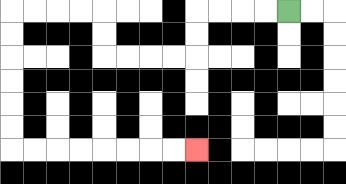{'start': '[12, 0]', 'end': '[8, 6]', 'path_directions': 'L,L,L,L,D,D,L,L,L,L,U,U,L,L,L,L,D,D,D,D,D,D,R,R,R,R,R,R,R,R', 'path_coordinates': '[[12, 0], [11, 0], [10, 0], [9, 0], [8, 0], [8, 1], [8, 2], [7, 2], [6, 2], [5, 2], [4, 2], [4, 1], [4, 0], [3, 0], [2, 0], [1, 0], [0, 0], [0, 1], [0, 2], [0, 3], [0, 4], [0, 5], [0, 6], [1, 6], [2, 6], [3, 6], [4, 6], [5, 6], [6, 6], [7, 6], [8, 6]]'}